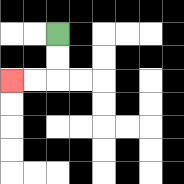{'start': '[2, 1]', 'end': '[0, 3]', 'path_directions': 'D,D,L,L', 'path_coordinates': '[[2, 1], [2, 2], [2, 3], [1, 3], [0, 3]]'}